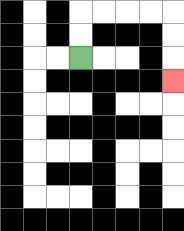{'start': '[3, 2]', 'end': '[7, 3]', 'path_directions': 'U,U,R,R,R,R,D,D,D', 'path_coordinates': '[[3, 2], [3, 1], [3, 0], [4, 0], [5, 0], [6, 0], [7, 0], [7, 1], [7, 2], [7, 3]]'}